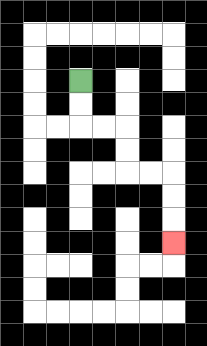{'start': '[3, 3]', 'end': '[7, 10]', 'path_directions': 'D,D,R,R,D,D,R,R,D,D,D', 'path_coordinates': '[[3, 3], [3, 4], [3, 5], [4, 5], [5, 5], [5, 6], [5, 7], [6, 7], [7, 7], [7, 8], [7, 9], [7, 10]]'}